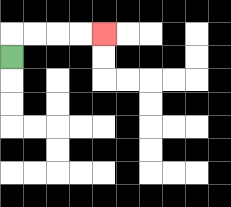{'start': '[0, 2]', 'end': '[4, 1]', 'path_directions': 'U,R,R,R,R', 'path_coordinates': '[[0, 2], [0, 1], [1, 1], [2, 1], [3, 1], [4, 1]]'}